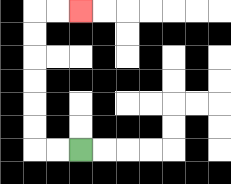{'start': '[3, 6]', 'end': '[3, 0]', 'path_directions': 'L,L,U,U,U,U,U,U,R,R', 'path_coordinates': '[[3, 6], [2, 6], [1, 6], [1, 5], [1, 4], [1, 3], [1, 2], [1, 1], [1, 0], [2, 0], [3, 0]]'}